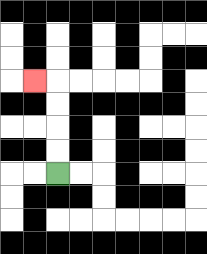{'start': '[2, 7]', 'end': '[1, 3]', 'path_directions': 'U,U,U,U,L', 'path_coordinates': '[[2, 7], [2, 6], [2, 5], [2, 4], [2, 3], [1, 3]]'}